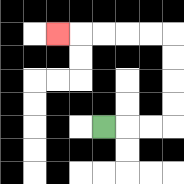{'start': '[4, 5]', 'end': '[2, 1]', 'path_directions': 'R,R,R,U,U,U,U,L,L,L,L,L', 'path_coordinates': '[[4, 5], [5, 5], [6, 5], [7, 5], [7, 4], [7, 3], [7, 2], [7, 1], [6, 1], [5, 1], [4, 1], [3, 1], [2, 1]]'}